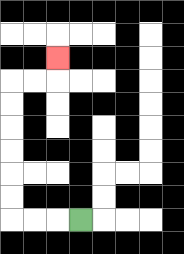{'start': '[3, 9]', 'end': '[2, 2]', 'path_directions': 'L,L,L,U,U,U,U,U,U,R,R,U', 'path_coordinates': '[[3, 9], [2, 9], [1, 9], [0, 9], [0, 8], [0, 7], [0, 6], [0, 5], [0, 4], [0, 3], [1, 3], [2, 3], [2, 2]]'}